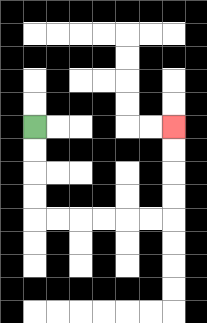{'start': '[1, 5]', 'end': '[7, 5]', 'path_directions': 'D,D,D,D,R,R,R,R,R,R,U,U,U,U', 'path_coordinates': '[[1, 5], [1, 6], [1, 7], [1, 8], [1, 9], [2, 9], [3, 9], [4, 9], [5, 9], [6, 9], [7, 9], [7, 8], [7, 7], [7, 6], [7, 5]]'}